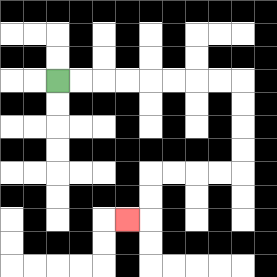{'start': '[2, 3]', 'end': '[5, 9]', 'path_directions': 'R,R,R,R,R,R,R,R,D,D,D,D,L,L,L,L,D,D,L', 'path_coordinates': '[[2, 3], [3, 3], [4, 3], [5, 3], [6, 3], [7, 3], [8, 3], [9, 3], [10, 3], [10, 4], [10, 5], [10, 6], [10, 7], [9, 7], [8, 7], [7, 7], [6, 7], [6, 8], [6, 9], [5, 9]]'}